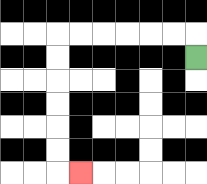{'start': '[8, 2]', 'end': '[3, 7]', 'path_directions': 'U,L,L,L,L,L,L,D,D,D,D,D,D,R', 'path_coordinates': '[[8, 2], [8, 1], [7, 1], [6, 1], [5, 1], [4, 1], [3, 1], [2, 1], [2, 2], [2, 3], [2, 4], [2, 5], [2, 6], [2, 7], [3, 7]]'}